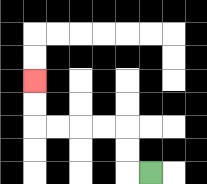{'start': '[6, 7]', 'end': '[1, 3]', 'path_directions': 'L,U,U,L,L,L,L,U,U', 'path_coordinates': '[[6, 7], [5, 7], [5, 6], [5, 5], [4, 5], [3, 5], [2, 5], [1, 5], [1, 4], [1, 3]]'}